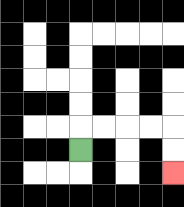{'start': '[3, 6]', 'end': '[7, 7]', 'path_directions': 'U,R,R,R,R,D,D', 'path_coordinates': '[[3, 6], [3, 5], [4, 5], [5, 5], [6, 5], [7, 5], [7, 6], [7, 7]]'}